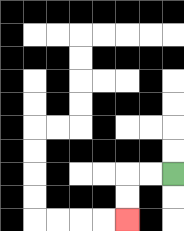{'start': '[7, 7]', 'end': '[5, 9]', 'path_directions': 'L,L,D,D', 'path_coordinates': '[[7, 7], [6, 7], [5, 7], [5, 8], [5, 9]]'}